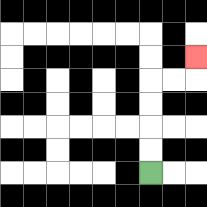{'start': '[6, 7]', 'end': '[8, 2]', 'path_directions': 'U,U,U,U,R,R,U', 'path_coordinates': '[[6, 7], [6, 6], [6, 5], [6, 4], [6, 3], [7, 3], [8, 3], [8, 2]]'}